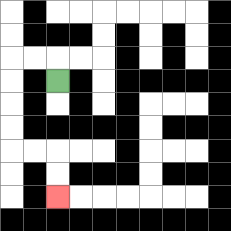{'start': '[2, 3]', 'end': '[2, 8]', 'path_directions': 'U,L,L,D,D,D,D,R,R,D,D', 'path_coordinates': '[[2, 3], [2, 2], [1, 2], [0, 2], [0, 3], [0, 4], [0, 5], [0, 6], [1, 6], [2, 6], [2, 7], [2, 8]]'}